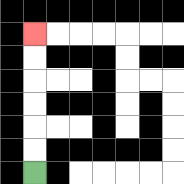{'start': '[1, 7]', 'end': '[1, 1]', 'path_directions': 'U,U,U,U,U,U', 'path_coordinates': '[[1, 7], [1, 6], [1, 5], [1, 4], [1, 3], [1, 2], [1, 1]]'}